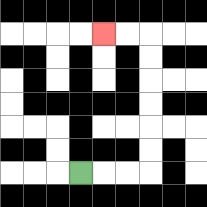{'start': '[3, 7]', 'end': '[4, 1]', 'path_directions': 'R,R,R,U,U,U,U,U,U,L,L', 'path_coordinates': '[[3, 7], [4, 7], [5, 7], [6, 7], [6, 6], [6, 5], [6, 4], [6, 3], [6, 2], [6, 1], [5, 1], [4, 1]]'}